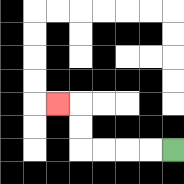{'start': '[7, 6]', 'end': '[2, 4]', 'path_directions': 'L,L,L,L,U,U,L', 'path_coordinates': '[[7, 6], [6, 6], [5, 6], [4, 6], [3, 6], [3, 5], [3, 4], [2, 4]]'}